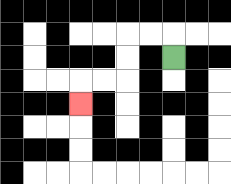{'start': '[7, 2]', 'end': '[3, 4]', 'path_directions': 'U,L,L,D,D,L,L,D', 'path_coordinates': '[[7, 2], [7, 1], [6, 1], [5, 1], [5, 2], [5, 3], [4, 3], [3, 3], [3, 4]]'}